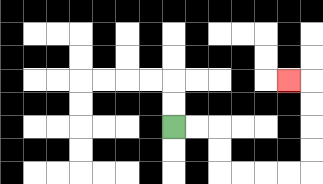{'start': '[7, 5]', 'end': '[12, 3]', 'path_directions': 'R,R,D,D,R,R,R,R,U,U,U,U,L', 'path_coordinates': '[[7, 5], [8, 5], [9, 5], [9, 6], [9, 7], [10, 7], [11, 7], [12, 7], [13, 7], [13, 6], [13, 5], [13, 4], [13, 3], [12, 3]]'}